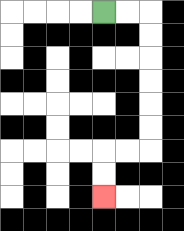{'start': '[4, 0]', 'end': '[4, 8]', 'path_directions': 'R,R,D,D,D,D,D,D,L,L,D,D', 'path_coordinates': '[[4, 0], [5, 0], [6, 0], [6, 1], [6, 2], [6, 3], [6, 4], [6, 5], [6, 6], [5, 6], [4, 6], [4, 7], [4, 8]]'}